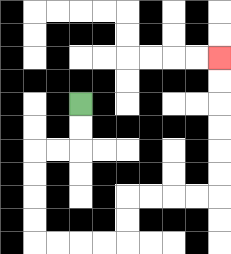{'start': '[3, 4]', 'end': '[9, 2]', 'path_directions': 'D,D,L,L,D,D,D,D,R,R,R,R,U,U,R,R,R,R,U,U,U,U,U,U', 'path_coordinates': '[[3, 4], [3, 5], [3, 6], [2, 6], [1, 6], [1, 7], [1, 8], [1, 9], [1, 10], [2, 10], [3, 10], [4, 10], [5, 10], [5, 9], [5, 8], [6, 8], [7, 8], [8, 8], [9, 8], [9, 7], [9, 6], [9, 5], [9, 4], [9, 3], [9, 2]]'}